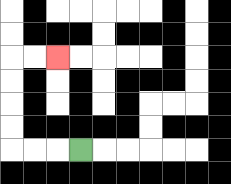{'start': '[3, 6]', 'end': '[2, 2]', 'path_directions': 'L,L,L,U,U,U,U,R,R', 'path_coordinates': '[[3, 6], [2, 6], [1, 6], [0, 6], [0, 5], [0, 4], [0, 3], [0, 2], [1, 2], [2, 2]]'}